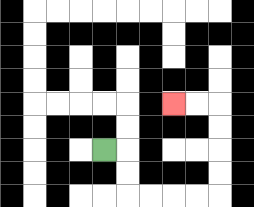{'start': '[4, 6]', 'end': '[7, 4]', 'path_directions': 'R,D,D,R,R,R,R,U,U,U,U,L,L', 'path_coordinates': '[[4, 6], [5, 6], [5, 7], [5, 8], [6, 8], [7, 8], [8, 8], [9, 8], [9, 7], [9, 6], [9, 5], [9, 4], [8, 4], [7, 4]]'}